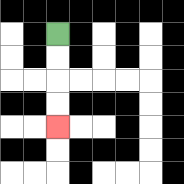{'start': '[2, 1]', 'end': '[2, 5]', 'path_directions': 'D,D,D,D', 'path_coordinates': '[[2, 1], [2, 2], [2, 3], [2, 4], [2, 5]]'}